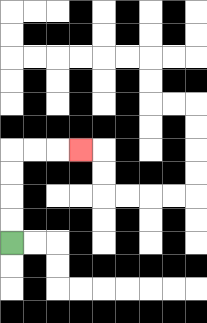{'start': '[0, 10]', 'end': '[3, 6]', 'path_directions': 'U,U,U,U,R,R,R', 'path_coordinates': '[[0, 10], [0, 9], [0, 8], [0, 7], [0, 6], [1, 6], [2, 6], [3, 6]]'}